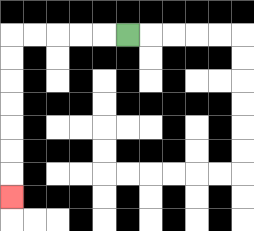{'start': '[5, 1]', 'end': '[0, 8]', 'path_directions': 'L,L,L,L,L,D,D,D,D,D,D,D', 'path_coordinates': '[[5, 1], [4, 1], [3, 1], [2, 1], [1, 1], [0, 1], [0, 2], [0, 3], [0, 4], [0, 5], [0, 6], [0, 7], [0, 8]]'}